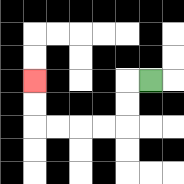{'start': '[6, 3]', 'end': '[1, 3]', 'path_directions': 'L,D,D,L,L,L,L,U,U', 'path_coordinates': '[[6, 3], [5, 3], [5, 4], [5, 5], [4, 5], [3, 5], [2, 5], [1, 5], [1, 4], [1, 3]]'}